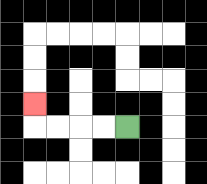{'start': '[5, 5]', 'end': '[1, 4]', 'path_directions': 'L,L,L,L,U', 'path_coordinates': '[[5, 5], [4, 5], [3, 5], [2, 5], [1, 5], [1, 4]]'}